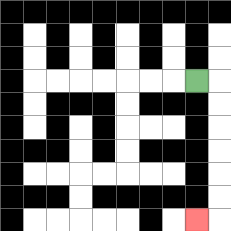{'start': '[8, 3]', 'end': '[8, 9]', 'path_directions': 'R,D,D,D,D,D,D,L', 'path_coordinates': '[[8, 3], [9, 3], [9, 4], [9, 5], [9, 6], [9, 7], [9, 8], [9, 9], [8, 9]]'}